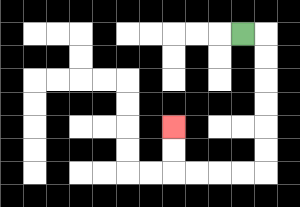{'start': '[10, 1]', 'end': '[7, 5]', 'path_directions': 'R,D,D,D,D,D,D,L,L,L,L,U,U', 'path_coordinates': '[[10, 1], [11, 1], [11, 2], [11, 3], [11, 4], [11, 5], [11, 6], [11, 7], [10, 7], [9, 7], [8, 7], [7, 7], [7, 6], [7, 5]]'}